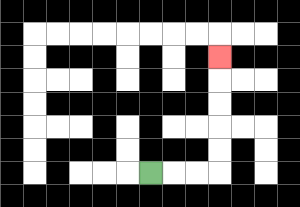{'start': '[6, 7]', 'end': '[9, 2]', 'path_directions': 'R,R,R,U,U,U,U,U', 'path_coordinates': '[[6, 7], [7, 7], [8, 7], [9, 7], [9, 6], [9, 5], [9, 4], [9, 3], [9, 2]]'}